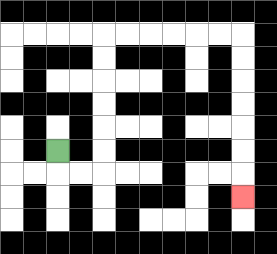{'start': '[2, 6]', 'end': '[10, 8]', 'path_directions': 'D,R,R,U,U,U,U,U,U,R,R,R,R,R,R,D,D,D,D,D,D,D', 'path_coordinates': '[[2, 6], [2, 7], [3, 7], [4, 7], [4, 6], [4, 5], [4, 4], [4, 3], [4, 2], [4, 1], [5, 1], [6, 1], [7, 1], [8, 1], [9, 1], [10, 1], [10, 2], [10, 3], [10, 4], [10, 5], [10, 6], [10, 7], [10, 8]]'}